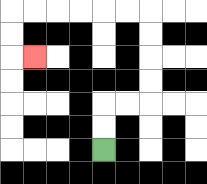{'start': '[4, 6]', 'end': '[1, 2]', 'path_directions': 'U,U,R,R,U,U,U,U,L,L,L,L,L,L,D,D,R', 'path_coordinates': '[[4, 6], [4, 5], [4, 4], [5, 4], [6, 4], [6, 3], [6, 2], [6, 1], [6, 0], [5, 0], [4, 0], [3, 0], [2, 0], [1, 0], [0, 0], [0, 1], [0, 2], [1, 2]]'}